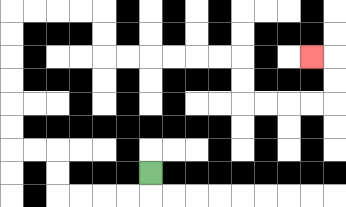{'start': '[6, 7]', 'end': '[13, 2]', 'path_directions': 'D,L,L,L,L,U,U,L,L,U,U,U,U,U,U,R,R,R,R,D,D,R,R,R,R,R,R,D,D,R,R,R,R,U,U,L', 'path_coordinates': '[[6, 7], [6, 8], [5, 8], [4, 8], [3, 8], [2, 8], [2, 7], [2, 6], [1, 6], [0, 6], [0, 5], [0, 4], [0, 3], [0, 2], [0, 1], [0, 0], [1, 0], [2, 0], [3, 0], [4, 0], [4, 1], [4, 2], [5, 2], [6, 2], [7, 2], [8, 2], [9, 2], [10, 2], [10, 3], [10, 4], [11, 4], [12, 4], [13, 4], [14, 4], [14, 3], [14, 2], [13, 2]]'}